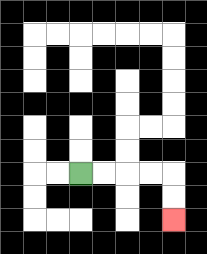{'start': '[3, 7]', 'end': '[7, 9]', 'path_directions': 'R,R,R,R,D,D', 'path_coordinates': '[[3, 7], [4, 7], [5, 7], [6, 7], [7, 7], [7, 8], [7, 9]]'}